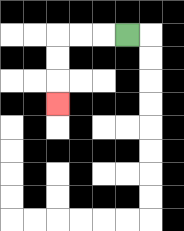{'start': '[5, 1]', 'end': '[2, 4]', 'path_directions': 'L,L,L,D,D,D', 'path_coordinates': '[[5, 1], [4, 1], [3, 1], [2, 1], [2, 2], [2, 3], [2, 4]]'}